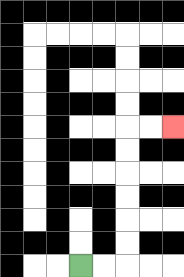{'start': '[3, 11]', 'end': '[7, 5]', 'path_directions': 'R,R,U,U,U,U,U,U,R,R', 'path_coordinates': '[[3, 11], [4, 11], [5, 11], [5, 10], [5, 9], [5, 8], [5, 7], [5, 6], [5, 5], [6, 5], [7, 5]]'}